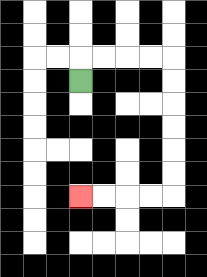{'start': '[3, 3]', 'end': '[3, 8]', 'path_directions': 'U,R,R,R,R,D,D,D,D,D,D,L,L,L,L', 'path_coordinates': '[[3, 3], [3, 2], [4, 2], [5, 2], [6, 2], [7, 2], [7, 3], [7, 4], [7, 5], [7, 6], [7, 7], [7, 8], [6, 8], [5, 8], [4, 8], [3, 8]]'}